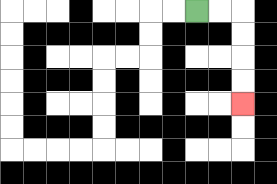{'start': '[8, 0]', 'end': '[10, 4]', 'path_directions': 'R,R,D,D,D,D', 'path_coordinates': '[[8, 0], [9, 0], [10, 0], [10, 1], [10, 2], [10, 3], [10, 4]]'}